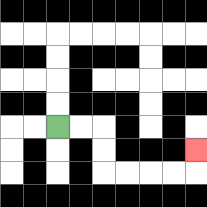{'start': '[2, 5]', 'end': '[8, 6]', 'path_directions': 'R,R,D,D,R,R,R,R,U', 'path_coordinates': '[[2, 5], [3, 5], [4, 5], [4, 6], [4, 7], [5, 7], [6, 7], [7, 7], [8, 7], [8, 6]]'}